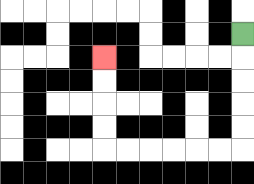{'start': '[10, 1]', 'end': '[4, 2]', 'path_directions': 'D,D,D,D,D,L,L,L,L,L,L,U,U,U,U', 'path_coordinates': '[[10, 1], [10, 2], [10, 3], [10, 4], [10, 5], [10, 6], [9, 6], [8, 6], [7, 6], [6, 6], [5, 6], [4, 6], [4, 5], [4, 4], [4, 3], [4, 2]]'}